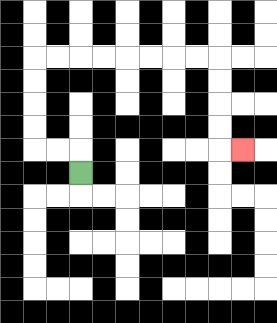{'start': '[3, 7]', 'end': '[10, 6]', 'path_directions': 'U,L,L,U,U,U,U,R,R,R,R,R,R,R,R,D,D,D,D,R', 'path_coordinates': '[[3, 7], [3, 6], [2, 6], [1, 6], [1, 5], [1, 4], [1, 3], [1, 2], [2, 2], [3, 2], [4, 2], [5, 2], [6, 2], [7, 2], [8, 2], [9, 2], [9, 3], [9, 4], [9, 5], [9, 6], [10, 6]]'}